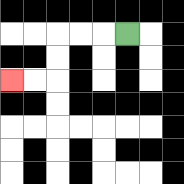{'start': '[5, 1]', 'end': '[0, 3]', 'path_directions': 'L,L,L,D,D,L,L', 'path_coordinates': '[[5, 1], [4, 1], [3, 1], [2, 1], [2, 2], [2, 3], [1, 3], [0, 3]]'}